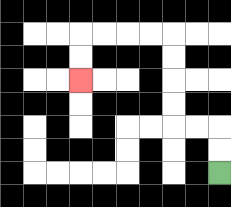{'start': '[9, 7]', 'end': '[3, 3]', 'path_directions': 'U,U,L,L,U,U,U,U,L,L,L,L,D,D', 'path_coordinates': '[[9, 7], [9, 6], [9, 5], [8, 5], [7, 5], [7, 4], [7, 3], [7, 2], [7, 1], [6, 1], [5, 1], [4, 1], [3, 1], [3, 2], [3, 3]]'}